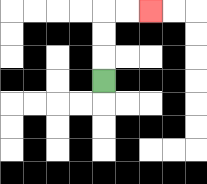{'start': '[4, 3]', 'end': '[6, 0]', 'path_directions': 'U,U,U,R,R', 'path_coordinates': '[[4, 3], [4, 2], [4, 1], [4, 0], [5, 0], [6, 0]]'}